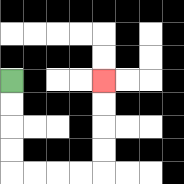{'start': '[0, 3]', 'end': '[4, 3]', 'path_directions': 'D,D,D,D,R,R,R,R,U,U,U,U', 'path_coordinates': '[[0, 3], [0, 4], [0, 5], [0, 6], [0, 7], [1, 7], [2, 7], [3, 7], [4, 7], [4, 6], [4, 5], [4, 4], [4, 3]]'}